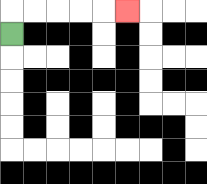{'start': '[0, 1]', 'end': '[5, 0]', 'path_directions': 'U,R,R,R,R,R', 'path_coordinates': '[[0, 1], [0, 0], [1, 0], [2, 0], [3, 0], [4, 0], [5, 0]]'}